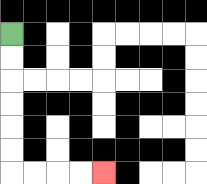{'start': '[0, 1]', 'end': '[4, 7]', 'path_directions': 'D,D,D,D,D,D,R,R,R,R', 'path_coordinates': '[[0, 1], [0, 2], [0, 3], [0, 4], [0, 5], [0, 6], [0, 7], [1, 7], [2, 7], [3, 7], [4, 7]]'}